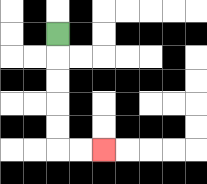{'start': '[2, 1]', 'end': '[4, 6]', 'path_directions': 'D,D,D,D,D,R,R', 'path_coordinates': '[[2, 1], [2, 2], [2, 3], [2, 4], [2, 5], [2, 6], [3, 6], [4, 6]]'}